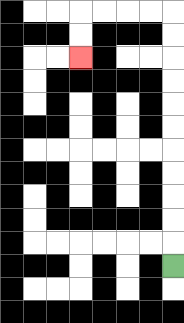{'start': '[7, 11]', 'end': '[3, 2]', 'path_directions': 'U,U,U,U,U,U,U,U,U,U,U,L,L,L,L,D,D', 'path_coordinates': '[[7, 11], [7, 10], [7, 9], [7, 8], [7, 7], [7, 6], [7, 5], [7, 4], [7, 3], [7, 2], [7, 1], [7, 0], [6, 0], [5, 0], [4, 0], [3, 0], [3, 1], [3, 2]]'}